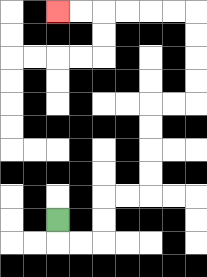{'start': '[2, 9]', 'end': '[2, 0]', 'path_directions': 'D,R,R,U,U,R,R,U,U,U,U,R,R,U,U,U,U,L,L,L,L,L,L', 'path_coordinates': '[[2, 9], [2, 10], [3, 10], [4, 10], [4, 9], [4, 8], [5, 8], [6, 8], [6, 7], [6, 6], [6, 5], [6, 4], [7, 4], [8, 4], [8, 3], [8, 2], [8, 1], [8, 0], [7, 0], [6, 0], [5, 0], [4, 0], [3, 0], [2, 0]]'}